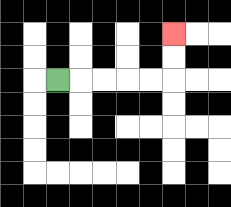{'start': '[2, 3]', 'end': '[7, 1]', 'path_directions': 'R,R,R,R,R,U,U', 'path_coordinates': '[[2, 3], [3, 3], [4, 3], [5, 3], [6, 3], [7, 3], [7, 2], [7, 1]]'}